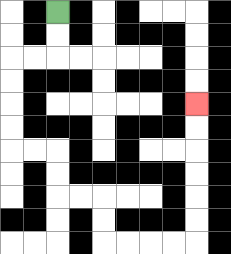{'start': '[2, 0]', 'end': '[8, 4]', 'path_directions': 'D,D,L,L,D,D,D,D,R,R,D,D,R,R,D,D,R,R,R,R,U,U,U,U,U,U', 'path_coordinates': '[[2, 0], [2, 1], [2, 2], [1, 2], [0, 2], [0, 3], [0, 4], [0, 5], [0, 6], [1, 6], [2, 6], [2, 7], [2, 8], [3, 8], [4, 8], [4, 9], [4, 10], [5, 10], [6, 10], [7, 10], [8, 10], [8, 9], [8, 8], [8, 7], [8, 6], [8, 5], [8, 4]]'}